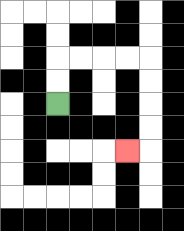{'start': '[2, 4]', 'end': '[5, 6]', 'path_directions': 'U,U,R,R,R,R,D,D,D,D,L', 'path_coordinates': '[[2, 4], [2, 3], [2, 2], [3, 2], [4, 2], [5, 2], [6, 2], [6, 3], [6, 4], [6, 5], [6, 6], [5, 6]]'}